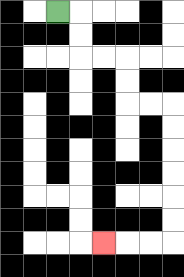{'start': '[2, 0]', 'end': '[4, 10]', 'path_directions': 'R,D,D,R,R,D,D,R,R,D,D,D,D,D,D,L,L,L', 'path_coordinates': '[[2, 0], [3, 0], [3, 1], [3, 2], [4, 2], [5, 2], [5, 3], [5, 4], [6, 4], [7, 4], [7, 5], [7, 6], [7, 7], [7, 8], [7, 9], [7, 10], [6, 10], [5, 10], [4, 10]]'}